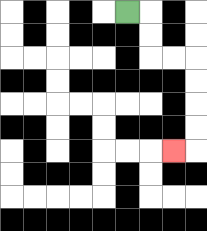{'start': '[5, 0]', 'end': '[7, 6]', 'path_directions': 'R,D,D,R,R,D,D,D,D,L', 'path_coordinates': '[[5, 0], [6, 0], [6, 1], [6, 2], [7, 2], [8, 2], [8, 3], [8, 4], [8, 5], [8, 6], [7, 6]]'}